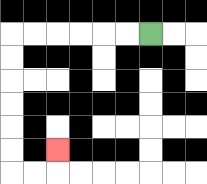{'start': '[6, 1]', 'end': '[2, 6]', 'path_directions': 'L,L,L,L,L,L,D,D,D,D,D,D,R,R,U', 'path_coordinates': '[[6, 1], [5, 1], [4, 1], [3, 1], [2, 1], [1, 1], [0, 1], [0, 2], [0, 3], [0, 4], [0, 5], [0, 6], [0, 7], [1, 7], [2, 7], [2, 6]]'}